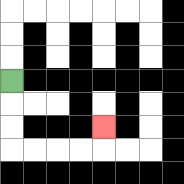{'start': '[0, 3]', 'end': '[4, 5]', 'path_directions': 'D,D,D,R,R,R,R,U', 'path_coordinates': '[[0, 3], [0, 4], [0, 5], [0, 6], [1, 6], [2, 6], [3, 6], [4, 6], [4, 5]]'}